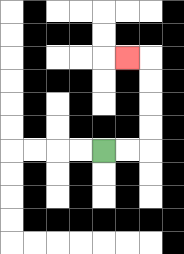{'start': '[4, 6]', 'end': '[5, 2]', 'path_directions': 'R,R,U,U,U,U,L', 'path_coordinates': '[[4, 6], [5, 6], [6, 6], [6, 5], [6, 4], [6, 3], [6, 2], [5, 2]]'}